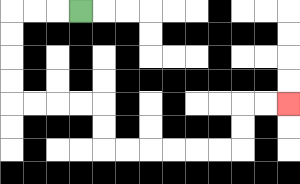{'start': '[3, 0]', 'end': '[12, 4]', 'path_directions': 'L,L,L,D,D,D,D,R,R,R,R,D,D,R,R,R,R,R,R,U,U,R,R', 'path_coordinates': '[[3, 0], [2, 0], [1, 0], [0, 0], [0, 1], [0, 2], [0, 3], [0, 4], [1, 4], [2, 4], [3, 4], [4, 4], [4, 5], [4, 6], [5, 6], [6, 6], [7, 6], [8, 6], [9, 6], [10, 6], [10, 5], [10, 4], [11, 4], [12, 4]]'}